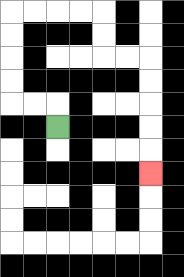{'start': '[2, 5]', 'end': '[6, 7]', 'path_directions': 'U,L,L,U,U,U,U,R,R,R,R,D,D,R,R,D,D,D,D,D', 'path_coordinates': '[[2, 5], [2, 4], [1, 4], [0, 4], [0, 3], [0, 2], [0, 1], [0, 0], [1, 0], [2, 0], [3, 0], [4, 0], [4, 1], [4, 2], [5, 2], [6, 2], [6, 3], [6, 4], [6, 5], [6, 6], [6, 7]]'}